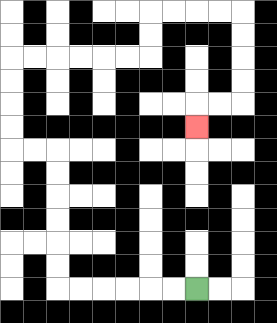{'start': '[8, 12]', 'end': '[8, 5]', 'path_directions': 'L,L,L,L,L,L,U,U,U,U,U,U,L,L,U,U,U,U,R,R,R,R,R,R,U,U,R,R,R,R,D,D,D,D,L,L,D', 'path_coordinates': '[[8, 12], [7, 12], [6, 12], [5, 12], [4, 12], [3, 12], [2, 12], [2, 11], [2, 10], [2, 9], [2, 8], [2, 7], [2, 6], [1, 6], [0, 6], [0, 5], [0, 4], [0, 3], [0, 2], [1, 2], [2, 2], [3, 2], [4, 2], [5, 2], [6, 2], [6, 1], [6, 0], [7, 0], [8, 0], [9, 0], [10, 0], [10, 1], [10, 2], [10, 3], [10, 4], [9, 4], [8, 4], [8, 5]]'}